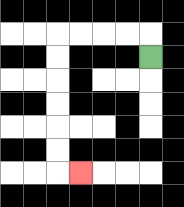{'start': '[6, 2]', 'end': '[3, 7]', 'path_directions': 'U,L,L,L,L,D,D,D,D,D,D,R', 'path_coordinates': '[[6, 2], [6, 1], [5, 1], [4, 1], [3, 1], [2, 1], [2, 2], [2, 3], [2, 4], [2, 5], [2, 6], [2, 7], [3, 7]]'}